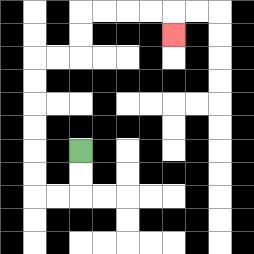{'start': '[3, 6]', 'end': '[7, 1]', 'path_directions': 'D,D,L,L,U,U,U,U,U,U,R,R,U,U,R,R,R,R,D', 'path_coordinates': '[[3, 6], [3, 7], [3, 8], [2, 8], [1, 8], [1, 7], [1, 6], [1, 5], [1, 4], [1, 3], [1, 2], [2, 2], [3, 2], [3, 1], [3, 0], [4, 0], [5, 0], [6, 0], [7, 0], [7, 1]]'}